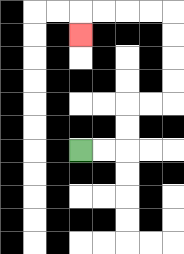{'start': '[3, 6]', 'end': '[3, 1]', 'path_directions': 'R,R,U,U,R,R,U,U,U,U,L,L,L,L,D', 'path_coordinates': '[[3, 6], [4, 6], [5, 6], [5, 5], [5, 4], [6, 4], [7, 4], [7, 3], [7, 2], [7, 1], [7, 0], [6, 0], [5, 0], [4, 0], [3, 0], [3, 1]]'}